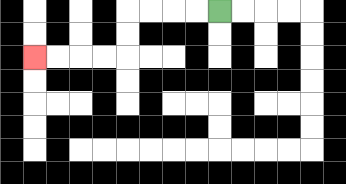{'start': '[9, 0]', 'end': '[1, 2]', 'path_directions': 'L,L,L,L,D,D,L,L,L,L', 'path_coordinates': '[[9, 0], [8, 0], [7, 0], [6, 0], [5, 0], [5, 1], [5, 2], [4, 2], [3, 2], [2, 2], [1, 2]]'}